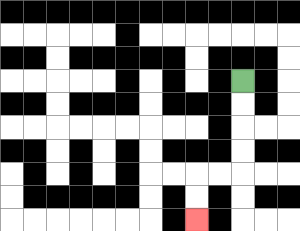{'start': '[10, 3]', 'end': '[8, 9]', 'path_directions': 'D,D,D,D,L,L,D,D', 'path_coordinates': '[[10, 3], [10, 4], [10, 5], [10, 6], [10, 7], [9, 7], [8, 7], [8, 8], [8, 9]]'}